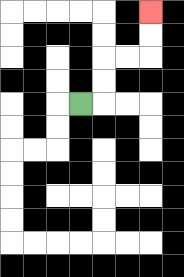{'start': '[3, 4]', 'end': '[6, 0]', 'path_directions': 'R,U,U,R,R,U,U', 'path_coordinates': '[[3, 4], [4, 4], [4, 3], [4, 2], [5, 2], [6, 2], [6, 1], [6, 0]]'}